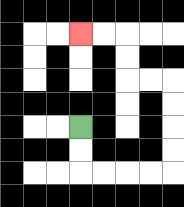{'start': '[3, 5]', 'end': '[3, 1]', 'path_directions': 'D,D,R,R,R,R,U,U,U,U,L,L,U,U,L,L', 'path_coordinates': '[[3, 5], [3, 6], [3, 7], [4, 7], [5, 7], [6, 7], [7, 7], [7, 6], [7, 5], [7, 4], [7, 3], [6, 3], [5, 3], [5, 2], [5, 1], [4, 1], [3, 1]]'}